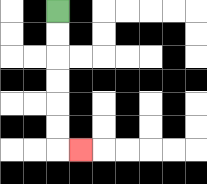{'start': '[2, 0]', 'end': '[3, 6]', 'path_directions': 'D,D,D,D,D,D,R', 'path_coordinates': '[[2, 0], [2, 1], [2, 2], [2, 3], [2, 4], [2, 5], [2, 6], [3, 6]]'}